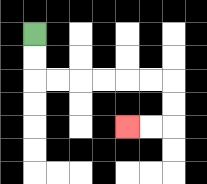{'start': '[1, 1]', 'end': '[5, 5]', 'path_directions': 'D,D,R,R,R,R,R,R,D,D,L,L', 'path_coordinates': '[[1, 1], [1, 2], [1, 3], [2, 3], [3, 3], [4, 3], [5, 3], [6, 3], [7, 3], [7, 4], [7, 5], [6, 5], [5, 5]]'}